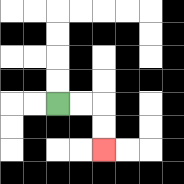{'start': '[2, 4]', 'end': '[4, 6]', 'path_directions': 'R,R,D,D', 'path_coordinates': '[[2, 4], [3, 4], [4, 4], [4, 5], [4, 6]]'}